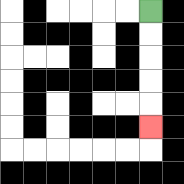{'start': '[6, 0]', 'end': '[6, 5]', 'path_directions': 'D,D,D,D,D', 'path_coordinates': '[[6, 0], [6, 1], [6, 2], [6, 3], [6, 4], [6, 5]]'}